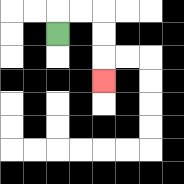{'start': '[2, 1]', 'end': '[4, 3]', 'path_directions': 'U,R,R,D,D,D', 'path_coordinates': '[[2, 1], [2, 0], [3, 0], [4, 0], [4, 1], [4, 2], [4, 3]]'}